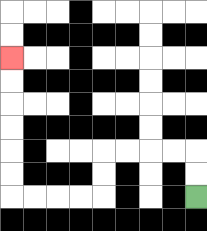{'start': '[8, 8]', 'end': '[0, 2]', 'path_directions': 'U,U,L,L,L,L,D,D,L,L,L,L,U,U,U,U,U,U', 'path_coordinates': '[[8, 8], [8, 7], [8, 6], [7, 6], [6, 6], [5, 6], [4, 6], [4, 7], [4, 8], [3, 8], [2, 8], [1, 8], [0, 8], [0, 7], [0, 6], [0, 5], [0, 4], [0, 3], [0, 2]]'}